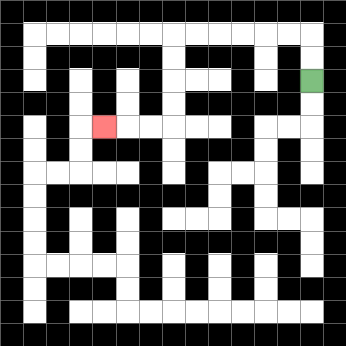{'start': '[13, 3]', 'end': '[4, 5]', 'path_directions': 'U,U,L,L,L,L,L,L,D,D,D,D,L,L,L', 'path_coordinates': '[[13, 3], [13, 2], [13, 1], [12, 1], [11, 1], [10, 1], [9, 1], [8, 1], [7, 1], [7, 2], [7, 3], [7, 4], [7, 5], [6, 5], [5, 5], [4, 5]]'}